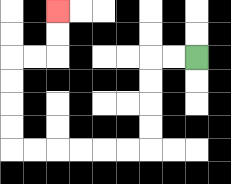{'start': '[8, 2]', 'end': '[2, 0]', 'path_directions': 'L,L,D,D,D,D,L,L,L,L,L,L,U,U,U,U,R,R,U,U', 'path_coordinates': '[[8, 2], [7, 2], [6, 2], [6, 3], [6, 4], [6, 5], [6, 6], [5, 6], [4, 6], [3, 6], [2, 6], [1, 6], [0, 6], [0, 5], [0, 4], [0, 3], [0, 2], [1, 2], [2, 2], [2, 1], [2, 0]]'}